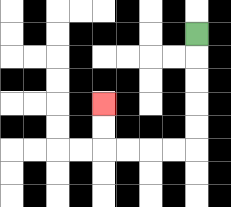{'start': '[8, 1]', 'end': '[4, 4]', 'path_directions': 'D,D,D,D,D,L,L,L,L,U,U', 'path_coordinates': '[[8, 1], [8, 2], [8, 3], [8, 4], [8, 5], [8, 6], [7, 6], [6, 6], [5, 6], [4, 6], [4, 5], [4, 4]]'}